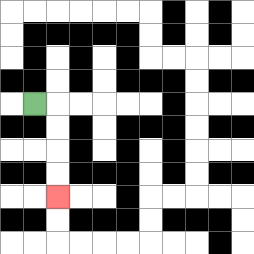{'start': '[1, 4]', 'end': '[2, 8]', 'path_directions': 'R,D,D,D,D', 'path_coordinates': '[[1, 4], [2, 4], [2, 5], [2, 6], [2, 7], [2, 8]]'}